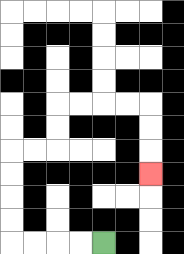{'start': '[4, 10]', 'end': '[6, 7]', 'path_directions': 'L,L,L,L,U,U,U,U,R,R,U,U,R,R,R,R,D,D,D', 'path_coordinates': '[[4, 10], [3, 10], [2, 10], [1, 10], [0, 10], [0, 9], [0, 8], [0, 7], [0, 6], [1, 6], [2, 6], [2, 5], [2, 4], [3, 4], [4, 4], [5, 4], [6, 4], [6, 5], [6, 6], [6, 7]]'}